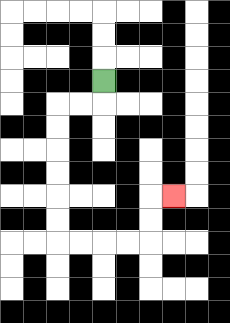{'start': '[4, 3]', 'end': '[7, 8]', 'path_directions': 'D,L,L,D,D,D,D,D,D,R,R,R,R,U,U,R', 'path_coordinates': '[[4, 3], [4, 4], [3, 4], [2, 4], [2, 5], [2, 6], [2, 7], [2, 8], [2, 9], [2, 10], [3, 10], [4, 10], [5, 10], [6, 10], [6, 9], [6, 8], [7, 8]]'}